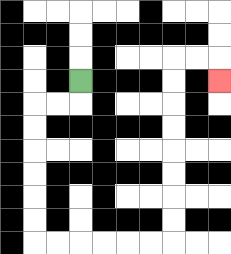{'start': '[3, 3]', 'end': '[9, 3]', 'path_directions': 'D,L,L,D,D,D,D,D,D,R,R,R,R,R,R,U,U,U,U,U,U,U,U,R,R,D', 'path_coordinates': '[[3, 3], [3, 4], [2, 4], [1, 4], [1, 5], [1, 6], [1, 7], [1, 8], [1, 9], [1, 10], [2, 10], [3, 10], [4, 10], [5, 10], [6, 10], [7, 10], [7, 9], [7, 8], [7, 7], [7, 6], [7, 5], [7, 4], [7, 3], [7, 2], [8, 2], [9, 2], [9, 3]]'}